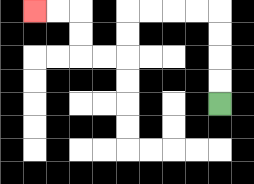{'start': '[9, 4]', 'end': '[1, 0]', 'path_directions': 'U,U,U,U,L,L,L,L,D,D,L,L,U,U,L,L', 'path_coordinates': '[[9, 4], [9, 3], [9, 2], [9, 1], [9, 0], [8, 0], [7, 0], [6, 0], [5, 0], [5, 1], [5, 2], [4, 2], [3, 2], [3, 1], [3, 0], [2, 0], [1, 0]]'}